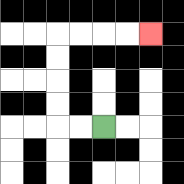{'start': '[4, 5]', 'end': '[6, 1]', 'path_directions': 'L,L,U,U,U,U,R,R,R,R', 'path_coordinates': '[[4, 5], [3, 5], [2, 5], [2, 4], [2, 3], [2, 2], [2, 1], [3, 1], [4, 1], [5, 1], [6, 1]]'}